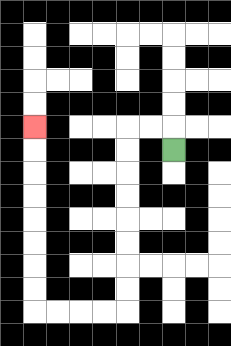{'start': '[7, 6]', 'end': '[1, 5]', 'path_directions': 'U,L,L,D,D,D,D,D,D,D,D,L,L,L,L,U,U,U,U,U,U,U,U', 'path_coordinates': '[[7, 6], [7, 5], [6, 5], [5, 5], [5, 6], [5, 7], [5, 8], [5, 9], [5, 10], [5, 11], [5, 12], [5, 13], [4, 13], [3, 13], [2, 13], [1, 13], [1, 12], [1, 11], [1, 10], [1, 9], [1, 8], [1, 7], [1, 6], [1, 5]]'}